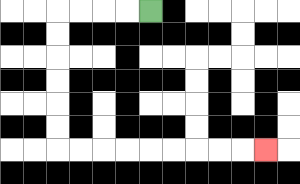{'start': '[6, 0]', 'end': '[11, 6]', 'path_directions': 'L,L,L,L,D,D,D,D,D,D,R,R,R,R,R,R,R,R,R', 'path_coordinates': '[[6, 0], [5, 0], [4, 0], [3, 0], [2, 0], [2, 1], [2, 2], [2, 3], [2, 4], [2, 5], [2, 6], [3, 6], [4, 6], [5, 6], [6, 6], [7, 6], [8, 6], [9, 6], [10, 6], [11, 6]]'}